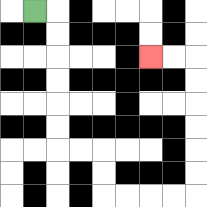{'start': '[1, 0]', 'end': '[6, 2]', 'path_directions': 'R,D,D,D,D,D,D,R,R,D,D,R,R,R,R,U,U,U,U,U,U,L,L', 'path_coordinates': '[[1, 0], [2, 0], [2, 1], [2, 2], [2, 3], [2, 4], [2, 5], [2, 6], [3, 6], [4, 6], [4, 7], [4, 8], [5, 8], [6, 8], [7, 8], [8, 8], [8, 7], [8, 6], [8, 5], [8, 4], [8, 3], [8, 2], [7, 2], [6, 2]]'}